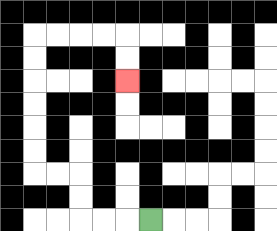{'start': '[6, 9]', 'end': '[5, 3]', 'path_directions': 'L,L,L,U,U,L,L,U,U,U,U,U,U,R,R,R,R,D,D', 'path_coordinates': '[[6, 9], [5, 9], [4, 9], [3, 9], [3, 8], [3, 7], [2, 7], [1, 7], [1, 6], [1, 5], [1, 4], [1, 3], [1, 2], [1, 1], [2, 1], [3, 1], [4, 1], [5, 1], [5, 2], [5, 3]]'}